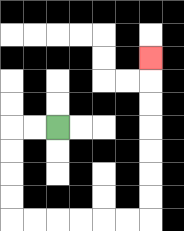{'start': '[2, 5]', 'end': '[6, 2]', 'path_directions': 'L,L,D,D,D,D,R,R,R,R,R,R,U,U,U,U,U,U,U', 'path_coordinates': '[[2, 5], [1, 5], [0, 5], [0, 6], [0, 7], [0, 8], [0, 9], [1, 9], [2, 9], [3, 9], [4, 9], [5, 9], [6, 9], [6, 8], [6, 7], [6, 6], [6, 5], [6, 4], [6, 3], [6, 2]]'}